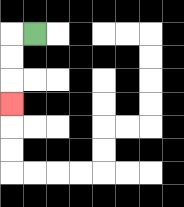{'start': '[1, 1]', 'end': '[0, 4]', 'path_directions': 'L,D,D,D', 'path_coordinates': '[[1, 1], [0, 1], [0, 2], [0, 3], [0, 4]]'}